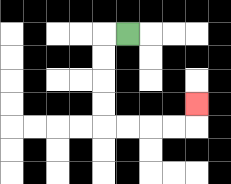{'start': '[5, 1]', 'end': '[8, 4]', 'path_directions': 'L,D,D,D,D,R,R,R,R,U', 'path_coordinates': '[[5, 1], [4, 1], [4, 2], [4, 3], [4, 4], [4, 5], [5, 5], [6, 5], [7, 5], [8, 5], [8, 4]]'}